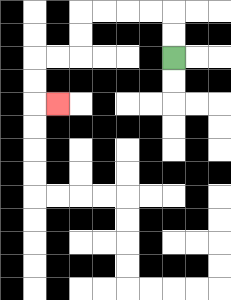{'start': '[7, 2]', 'end': '[2, 4]', 'path_directions': 'U,U,L,L,L,L,D,D,L,L,D,D,R', 'path_coordinates': '[[7, 2], [7, 1], [7, 0], [6, 0], [5, 0], [4, 0], [3, 0], [3, 1], [3, 2], [2, 2], [1, 2], [1, 3], [1, 4], [2, 4]]'}